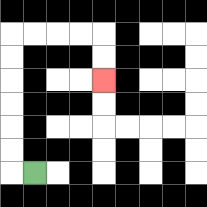{'start': '[1, 7]', 'end': '[4, 3]', 'path_directions': 'L,U,U,U,U,U,U,R,R,R,R,D,D', 'path_coordinates': '[[1, 7], [0, 7], [0, 6], [0, 5], [0, 4], [0, 3], [0, 2], [0, 1], [1, 1], [2, 1], [3, 1], [4, 1], [4, 2], [4, 3]]'}